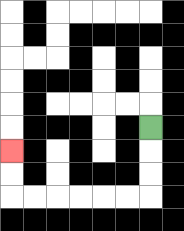{'start': '[6, 5]', 'end': '[0, 6]', 'path_directions': 'D,D,D,L,L,L,L,L,L,U,U', 'path_coordinates': '[[6, 5], [6, 6], [6, 7], [6, 8], [5, 8], [4, 8], [3, 8], [2, 8], [1, 8], [0, 8], [0, 7], [0, 6]]'}